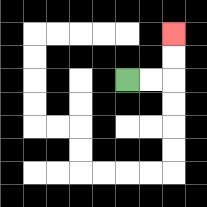{'start': '[5, 3]', 'end': '[7, 1]', 'path_directions': 'R,R,U,U', 'path_coordinates': '[[5, 3], [6, 3], [7, 3], [7, 2], [7, 1]]'}